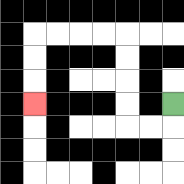{'start': '[7, 4]', 'end': '[1, 4]', 'path_directions': 'D,L,L,U,U,U,U,L,L,L,L,D,D,D', 'path_coordinates': '[[7, 4], [7, 5], [6, 5], [5, 5], [5, 4], [5, 3], [5, 2], [5, 1], [4, 1], [3, 1], [2, 1], [1, 1], [1, 2], [1, 3], [1, 4]]'}